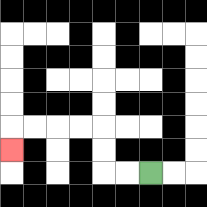{'start': '[6, 7]', 'end': '[0, 6]', 'path_directions': 'L,L,U,U,L,L,L,L,D', 'path_coordinates': '[[6, 7], [5, 7], [4, 7], [4, 6], [4, 5], [3, 5], [2, 5], [1, 5], [0, 5], [0, 6]]'}